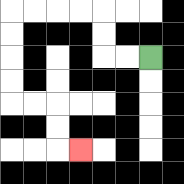{'start': '[6, 2]', 'end': '[3, 6]', 'path_directions': 'L,L,U,U,L,L,L,L,D,D,D,D,R,R,D,D,R', 'path_coordinates': '[[6, 2], [5, 2], [4, 2], [4, 1], [4, 0], [3, 0], [2, 0], [1, 0], [0, 0], [0, 1], [0, 2], [0, 3], [0, 4], [1, 4], [2, 4], [2, 5], [2, 6], [3, 6]]'}